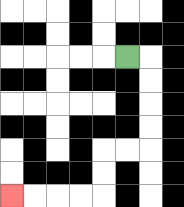{'start': '[5, 2]', 'end': '[0, 8]', 'path_directions': 'R,D,D,D,D,L,L,D,D,L,L,L,L', 'path_coordinates': '[[5, 2], [6, 2], [6, 3], [6, 4], [6, 5], [6, 6], [5, 6], [4, 6], [4, 7], [4, 8], [3, 8], [2, 8], [1, 8], [0, 8]]'}